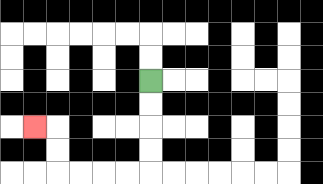{'start': '[6, 3]', 'end': '[1, 5]', 'path_directions': 'D,D,D,D,L,L,L,L,U,U,L', 'path_coordinates': '[[6, 3], [6, 4], [6, 5], [6, 6], [6, 7], [5, 7], [4, 7], [3, 7], [2, 7], [2, 6], [2, 5], [1, 5]]'}